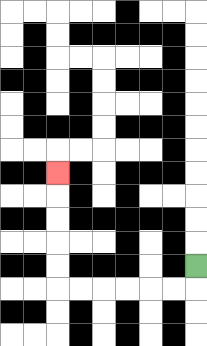{'start': '[8, 11]', 'end': '[2, 7]', 'path_directions': 'D,L,L,L,L,L,L,U,U,U,U,U', 'path_coordinates': '[[8, 11], [8, 12], [7, 12], [6, 12], [5, 12], [4, 12], [3, 12], [2, 12], [2, 11], [2, 10], [2, 9], [2, 8], [2, 7]]'}